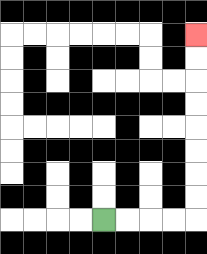{'start': '[4, 9]', 'end': '[8, 1]', 'path_directions': 'R,R,R,R,U,U,U,U,U,U,U,U', 'path_coordinates': '[[4, 9], [5, 9], [6, 9], [7, 9], [8, 9], [8, 8], [8, 7], [8, 6], [8, 5], [8, 4], [8, 3], [8, 2], [8, 1]]'}